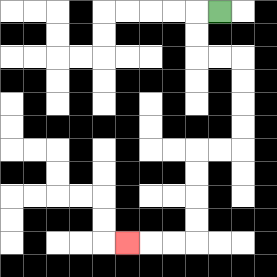{'start': '[9, 0]', 'end': '[5, 10]', 'path_directions': 'L,D,D,R,R,D,D,D,D,L,L,D,D,D,D,L,L,L', 'path_coordinates': '[[9, 0], [8, 0], [8, 1], [8, 2], [9, 2], [10, 2], [10, 3], [10, 4], [10, 5], [10, 6], [9, 6], [8, 6], [8, 7], [8, 8], [8, 9], [8, 10], [7, 10], [6, 10], [5, 10]]'}